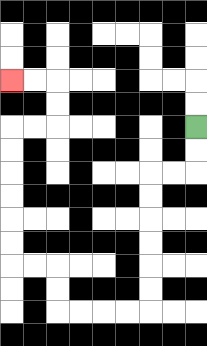{'start': '[8, 5]', 'end': '[0, 3]', 'path_directions': 'D,D,L,L,D,D,D,D,D,D,L,L,L,L,U,U,L,L,U,U,U,U,U,U,R,R,U,U,L,L', 'path_coordinates': '[[8, 5], [8, 6], [8, 7], [7, 7], [6, 7], [6, 8], [6, 9], [6, 10], [6, 11], [6, 12], [6, 13], [5, 13], [4, 13], [3, 13], [2, 13], [2, 12], [2, 11], [1, 11], [0, 11], [0, 10], [0, 9], [0, 8], [0, 7], [0, 6], [0, 5], [1, 5], [2, 5], [2, 4], [2, 3], [1, 3], [0, 3]]'}